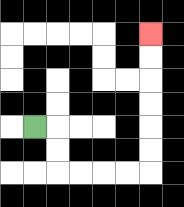{'start': '[1, 5]', 'end': '[6, 1]', 'path_directions': 'R,D,D,R,R,R,R,U,U,U,U,U,U', 'path_coordinates': '[[1, 5], [2, 5], [2, 6], [2, 7], [3, 7], [4, 7], [5, 7], [6, 7], [6, 6], [6, 5], [6, 4], [6, 3], [6, 2], [6, 1]]'}